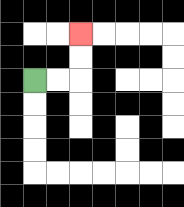{'start': '[1, 3]', 'end': '[3, 1]', 'path_directions': 'R,R,U,U', 'path_coordinates': '[[1, 3], [2, 3], [3, 3], [3, 2], [3, 1]]'}